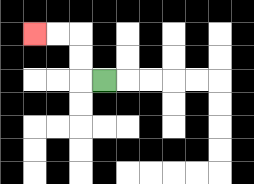{'start': '[4, 3]', 'end': '[1, 1]', 'path_directions': 'L,U,U,L,L', 'path_coordinates': '[[4, 3], [3, 3], [3, 2], [3, 1], [2, 1], [1, 1]]'}